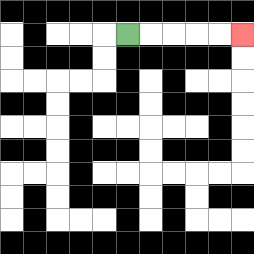{'start': '[5, 1]', 'end': '[10, 1]', 'path_directions': 'R,R,R,R,R', 'path_coordinates': '[[5, 1], [6, 1], [7, 1], [8, 1], [9, 1], [10, 1]]'}